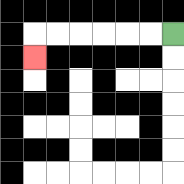{'start': '[7, 1]', 'end': '[1, 2]', 'path_directions': 'L,L,L,L,L,L,D', 'path_coordinates': '[[7, 1], [6, 1], [5, 1], [4, 1], [3, 1], [2, 1], [1, 1], [1, 2]]'}